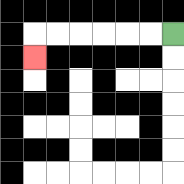{'start': '[7, 1]', 'end': '[1, 2]', 'path_directions': 'L,L,L,L,L,L,D', 'path_coordinates': '[[7, 1], [6, 1], [5, 1], [4, 1], [3, 1], [2, 1], [1, 1], [1, 2]]'}